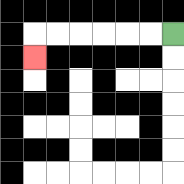{'start': '[7, 1]', 'end': '[1, 2]', 'path_directions': 'L,L,L,L,L,L,D', 'path_coordinates': '[[7, 1], [6, 1], [5, 1], [4, 1], [3, 1], [2, 1], [1, 1], [1, 2]]'}